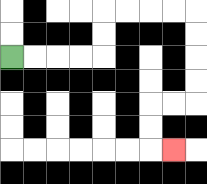{'start': '[0, 2]', 'end': '[7, 6]', 'path_directions': 'R,R,R,R,U,U,R,R,R,R,D,D,D,D,L,L,D,D,R', 'path_coordinates': '[[0, 2], [1, 2], [2, 2], [3, 2], [4, 2], [4, 1], [4, 0], [5, 0], [6, 0], [7, 0], [8, 0], [8, 1], [8, 2], [8, 3], [8, 4], [7, 4], [6, 4], [6, 5], [6, 6], [7, 6]]'}